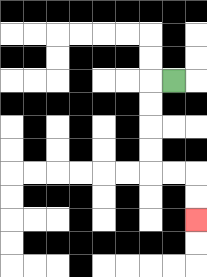{'start': '[7, 3]', 'end': '[8, 9]', 'path_directions': 'L,D,D,D,D,R,R,D,D', 'path_coordinates': '[[7, 3], [6, 3], [6, 4], [6, 5], [6, 6], [6, 7], [7, 7], [8, 7], [8, 8], [8, 9]]'}